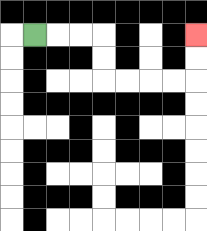{'start': '[1, 1]', 'end': '[8, 1]', 'path_directions': 'R,R,R,D,D,R,R,R,R,U,U', 'path_coordinates': '[[1, 1], [2, 1], [3, 1], [4, 1], [4, 2], [4, 3], [5, 3], [6, 3], [7, 3], [8, 3], [8, 2], [8, 1]]'}